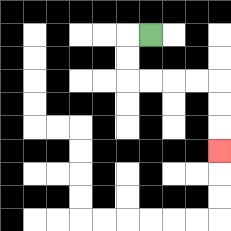{'start': '[6, 1]', 'end': '[9, 6]', 'path_directions': 'L,D,D,R,R,R,R,D,D,D', 'path_coordinates': '[[6, 1], [5, 1], [5, 2], [5, 3], [6, 3], [7, 3], [8, 3], [9, 3], [9, 4], [9, 5], [9, 6]]'}